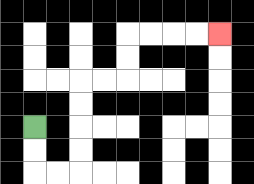{'start': '[1, 5]', 'end': '[9, 1]', 'path_directions': 'D,D,R,R,U,U,U,U,R,R,U,U,R,R,R,R', 'path_coordinates': '[[1, 5], [1, 6], [1, 7], [2, 7], [3, 7], [3, 6], [3, 5], [3, 4], [3, 3], [4, 3], [5, 3], [5, 2], [5, 1], [6, 1], [7, 1], [8, 1], [9, 1]]'}